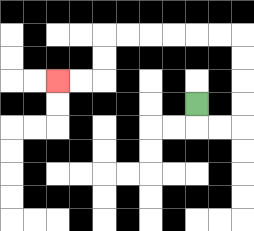{'start': '[8, 4]', 'end': '[2, 3]', 'path_directions': 'D,R,R,U,U,U,U,L,L,L,L,L,L,D,D,L,L', 'path_coordinates': '[[8, 4], [8, 5], [9, 5], [10, 5], [10, 4], [10, 3], [10, 2], [10, 1], [9, 1], [8, 1], [7, 1], [6, 1], [5, 1], [4, 1], [4, 2], [4, 3], [3, 3], [2, 3]]'}